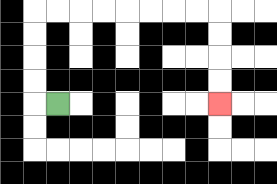{'start': '[2, 4]', 'end': '[9, 4]', 'path_directions': 'L,U,U,U,U,R,R,R,R,R,R,R,R,D,D,D,D', 'path_coordinates': '[[2, 4], [1, 4], [1, 3], [1, 2], [1, 1], [1, 0], [2, 0], [3, 0], [4, 0], [5, 0], [6, 0], [7, 0], [8, 0], [9, 0], [9, 1], [9, 2], [9, 3], [9, 4]]'}